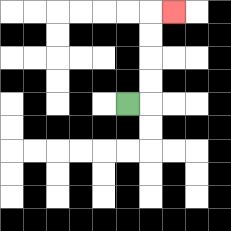{'start': '[5, 4]', 'end': '[7, 0]', 'path_directions': 'R,U,U,U,U,R', 'path_coordinates': '[[5, 4], [6, 4], [6, 3], [6, 2], [6, 1], [6, 0], [7, 0]]'}